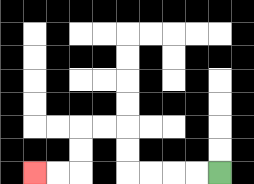{'start': '[9, 7]', 'end': '[1, 7]', 'path_directions': 'L,L,L,L,U,U,L,L,D,D,L,L', 'path_coordinates': '[[9, 7], [8, 7], [7, 7], [6, 7], [5, 7], [5, 6], [5, 5], [4, 5], [3, 5], [3, 6], [3, 7], [2, 7], [1, 7]]'}